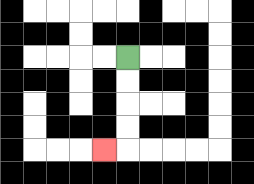{'start': '[5, 2]', 'end': '[4, 6]', 'path_directions': 'D,D,D,D,L', 'path_coordinates': '[[5, 2], [5, 3], [5, 4], [5, 5], [5, 6], [4, 6]]'}